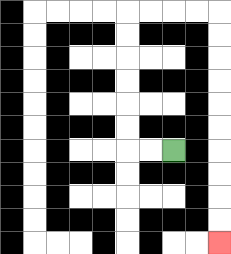{'start': '[7, 6]', 'end': '[9, 10]', 'path_directions': 'L,L,U,U,U,U,U,U,R,R,R,R,D,D,D,D,D,D,D,D,D,D', 'path_coordinates': '[[7, 6], [6, 6], [5, 6], [5, 5], [5, 4], [5, 3], [5, 2], [5, 1], [5, 0], [6, 0], [7, 0], [8, 0], [9, 0], [9, 1], [9, 2], [9, 3], [9, 4], [9, 5], [9, 6], [9, 7], [9, 8], [9, 9], [9, 10]]'}